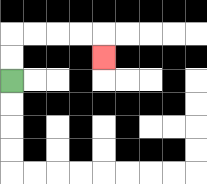{'start': '[0, 3]', 'end': '[4, 2]', 'path_directions': 'U,U,R,R,R,R,D', 'path_coordinates': '[[0, 3], [0, 2], [0, 1], [1, 1], [2, 1], [3, 1], [4, 1], [4, 2]]'}